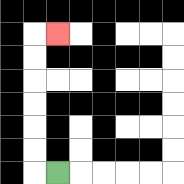{'start': '[2, 7]', 'end': '[2, 1]', 'path_directions': 'L,U,U,U,U,U,U,R', 'path_coordinates': '[[2, 7], [1, 7], [1, 6], [1, 5], [1, 4], [1, 3], [1, 2], [1, 1], [2, 1]]'}